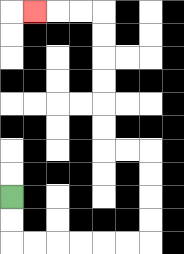{'start': '[0, 8]', 'end': '[1, 0]', 'path_directions': 'D,D,R,R,R,R,R,R,U,U,U,U,L,L,U,U,U,U,U,U,L,L,L', 'path_coordinates': '[[0, 8], [0, 9], [0, 10], [1, 10], [2, 10], [3, 10], [4, 10], [5, 10], [6, 10], [6, 9], [6, 8], [6, 7], [6, 6], [5, 6], [4, 6], [4, 5], [4, 4], [4, 3], [4, 2], [4, 1], [4, 0], [3, 0], [2, 0], [1, 0]]'}